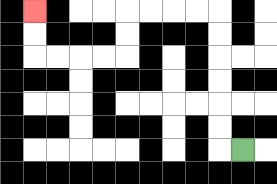{'start': '[10, 6]', 'end': '[1, 0]', 'path_directions': 'L,U,U,U,U,U,U,L,L,L,L,D,D,L,L,L,L,U,U', 'path_coordinates': '[[10, 6], [9, 6], [9, 5], [9, 4], [9, 3], [9, 2], [9, 1], [9, 0], [8, 0], [7, 0], [6, 0], [5, 0], [5, 1], [5, 2], [4, 2], [3, 2], [2, 2], [1, 2], [1, 1], [1, 0]]'}